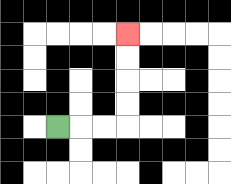{'start': '[2, 5]', 'end': '[5, 1]', 'path_directions': 'R,R,R,U,U,U,U', 'path_coordinates': '[[2, 5], [3, 5], [4, 5], [5, 5], [5, 4], [5, 3], [5, 2], [5, 1]]'}